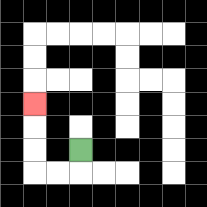{'start': '[3, 6]', 'end': '[1, 4]', 'path_directions': 'D,L,L,U,U,U', 'path_coordinates': '[[3, 6], [3, 7], [2, 7], [1, 7], [1, 6], [1, 5], [1, 4]]'}